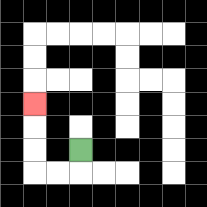{'start': '[3, 6]', 'end': '[1, 4]', 'path_directions': 'D,L,L,U,U,U', 'path_coordinates': '[[3, 6], [3, 7], [2, 7], [1, 7], [1, 6], [1, 5], [1, 4]]'}